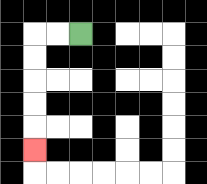{'start': '[3, 1]', 'end': '[1, 6]', 'path_directions': 'L,L,D,D,D,D,D', 'path_coordinates': '[[3, 1], [2, 1], [1, 1], [1, 2], [1, 3], [1, 4], [1, 5], [1, 6]]'}